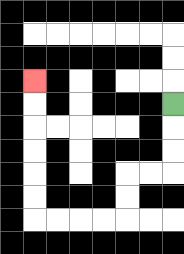{'start': '[7, 4]', 'end': '[1, 3]', 'path_directions': 'D,D,D,L,L,D,D,L,L,L,L,U,U,U,U,U,U', 'path_coordinates': '[[7, 4], [7, 5], [7, 6], [7, 7], [6, 7], [5, 7], [5, 8], [5, 9], [4, 9], [3, 9], [2, 9], [1, 9], [1, 8], [1, 7], [1, 6], [1, 5], [1, 4], [1, 3]]'}